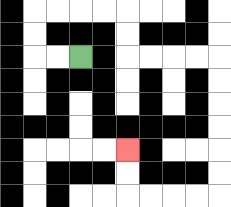{'start': '[3, 2]', 'end': '[5, 6]', 'path_directions': 'L,L,U,U,R,R,R,R,D,D,R,R,R,R,D,D,D,D,D,D,L,L,L,L,U,U', 'path_coordinates': '[[3, 2], [2, 2], [1, 2], [1, 1], [1, 0], [2, 0], [3, 0], [4, 0], [5, 0], [5, 1], [5, 2], [6, 2], [7, 2], [8, 2], [9, 2], [9, 3], [9, 4], [9, 5], [9, 6], [9, 7], [9, 8], [8, 8], [7, 8], [6, 8], [5, 8], [5, 7], [5, 6]]'}